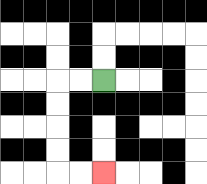{'start': '[4, 3]', 'end': '[4, 7]', 'path_directions': 'L,L,D,D,D,D,R,R', 'path_coordinates': '[[4, 3], [3, 3], [2, 3], [2, 4], [2, 5], [2, 6], [2, 7], [3, 7], [4, 7]]'}